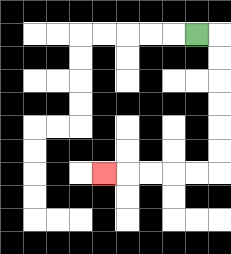{'start': '[8, 1]', 'end': '[4, 7]', 'path_directions': 'R,D,D,D,D,D,D,L,L,L,L,L', 'path_coordinates': '[[8, 1], [9, 1], [9, 2], [9, 3], [9, 4], [9, 5], [9, 6], [9, 7], [8, 7], [7, 7], [6, 7], [5, 7], [4, 7]]'}